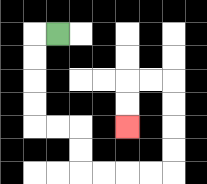{'start': '[2, 1]', 'end': '[5, 5]', 'path_directions': 'L,D,D,D,D,R,R,D,D,R,R,R,R,U,U,U,U,L,L,D,D', 'path_coordinates': '[[2, 1], [1, 1], [1, 2], [1, 3], [1, 4], [1, 5], [2, 5], [3, 5], [3, 6], [3, 7], [4, 7], [5, 7], [6, 7], [7, 7], [7, 6], [7, 5], [7, 4], [7, 3], [6, 3], [5, 3], [5, 4], [5, 5]]'}